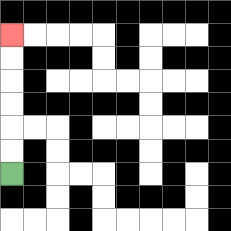{'start': '[0, 7]', 'end': '[0, 1]', 'path_directions': 'U,U,U,U,U,U', 'path_coordinates': '[[0, 7], [0, 6], [0, 5], [0, 4], [0, 3], [0, 2], [0, 1]]'}